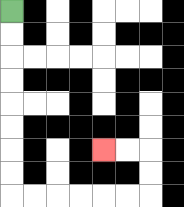{'start': '[0, 0]', 'end': '[4, 6]', 'path_directions': 'D,D,D,D,D,D,D,D,R,R,R,R,R,R,U,U,L,L', 'path_coordinates': '[[0, 0], [0, 1], [0, 2], [0, 3], [0, 4], [0, 5], [0, 6], [0, 7], [0, 8], [1, 8], [2, 8], [3, 8], [4, 8], [5, 8], [6, 8], [6, 7], [6, 6], [5, 6], [4, 6]]'}